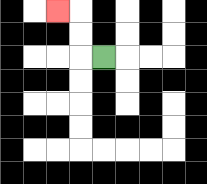{'start': '[4, 2]', 'end': '[2, 0]', 'path_directions': 'L,U,U,L', 'path_coordinates': '[[4, 2], [3, 2], [3, 1], [3, 0], [2, 0]]'}